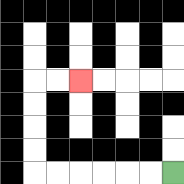{'start': '[7, 7]', 'end': '[3, 3]', 'path_directions': 'L,L,L,L,L,L,U,U,U,U,R,R', 'path_coordinates': '[[7, 7], [6, 7], [5, 7], [4, 7], [3, 7], [2, 7], [1, 7], [1, 6], [1, 5], [1, 4], [1, 3], [2, 3], [3, 3]]'}